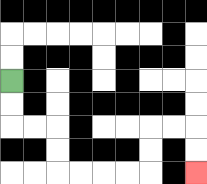{'start': '[0, 3]', 'end': '[8, 7]', 'path_directions': 'D,D,R,R,D,D,R,R,R,R,U,U,R,R,D,D', 'path_coordinates': '[[0, 3], [0, 4], [0, 5], [1, 5], [2, 5], [2, 6], [2, 7], [3, 7], [4, 7], [5, 7], [6, 7], [6, 6], [6, 5], [7, 5], [8, 5], [8, 6], [8, 7]]'}